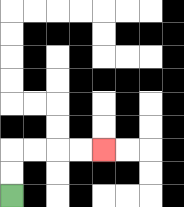{'start': '[0, 8]', 'end': '[4, 6]', 'path_directions': 'U,U,R,R,R,R', 'path_coordinates': '[[0, 8], [0, 7], [0, 6], [1, 6], [2, 6], [3, 6], [4, 6]]'}